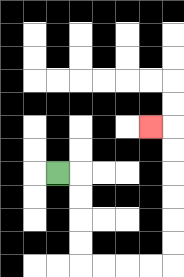{'start': '[2, 7]', 'end': '[6, 5]', 'path_directions': 'R,D,D,D,D,R,R,R,R,U,U,U,U,U,U,L', 'path_coordinates': '[[2, 7], [3, 7], [3, 8], [3, 9], [3, 10], [3, 11], [4, 11], [5, 11], [6, 11], [7, 11], [7, 10], [7, 9], [7, 8], [7, 7], [7, 6], [7, 5], [6, 5]]'}